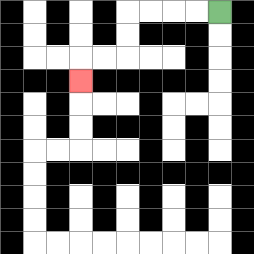{'start': '[9, 0]', 'end': '[3, 3]', 'path_directions': 'L,L,L,L,D,D,L,L,D', 'path_coordinates': '[[9, 0], [8, 0], [7, 0], [6, 0], [5, 0], [5, 1], [5, 2], [4, 2], [3, 2], [3, 3]]'}